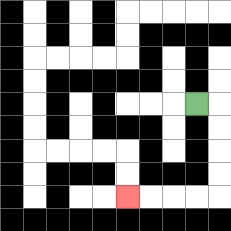{'start': '[8, 4]', 'end': '[5, 8]', 'path_directions': 'R,D,D,D,D,L,L,L,L', 'path_coordinates': '[[8, 4], [9, 4], [9, 5], [9, 6], [9, 7], [9, 8], [8, 8], [7, 8], [6, 8], [5, 8]]'}